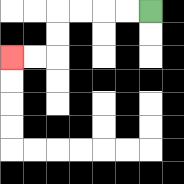{'start': '[6, 0]', 'end': '[0, 2]', 'path_directions': 'L,L,L,L,D,D,L,L', 'path_coordinates': '[[6, 0], [5, 0], [4, 0], [3, 0], [2, 0], [2, 1], [2, 2], [1, 2], [0, 2]]'}